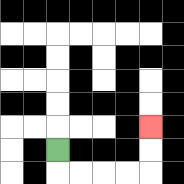{'start': '[2, 6]', 'end': '[6, 5]', 'path_directions': 'D,R,R,R,R,U,U', 'path_coordinates': '[[2, 6], [2, 7], [3, 7], [4, 7], [5, 7], [6, 7], [6, 6], [6, 5]]'}